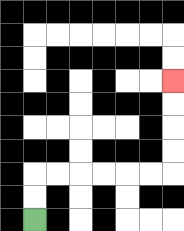{'start': '[1, 9]', 'end': '[7, 3]', 'path_directions': 'U,U,R,R,R,R,R,R,U,U,U,U', 'path_coordinates': '[[1, 9], [1, 8], [1, 7], [2, 7], [3, 7], [4, 7], [5, 7], [6, 7], [7, 7], [7, 6], [7, 5], [7, 4], [7, 3]]'}